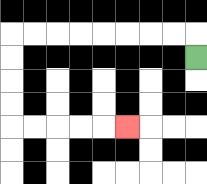{'start': '[8, 2]', 'end': '[5, 5]', 'path_directions': 'U,L,L,L,L,L,L,L,L,D,D,D,D,R,R,R,R,R', 'path_coordinates': '[[8, 2], [8, 1], [7, 1], [6, 1], [5, 1], [4, 1], [3, 1], [2, 1], [1, 1], [0, 1], [0, 2], [0, 3], [0, 4], [0, 5], [1, 5], [2, 5], [3, 5], [4, 5], [5, 5]]'}